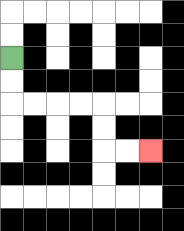{'start': '[0, 2]', 'end': '[6, 6]', 'path_directions': 'D,D,R,R,R,R,D,D,R,R', 'path_coordinates': '[[0, 2], [0, 3], [0, 4], [1, 4], [2, 4], [3, 4], [4, 4], [4, 5], [4, 6], [5, 6], [6, 6]]'}